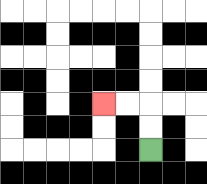{'start': '[6, 6]', 'end': '[4, 4]', 'path_directions': 'U,U,L,L', 'path_coordinates': '[[6, 6], [6, 5], [6, 4], [5, 4], [4, 4]]'}